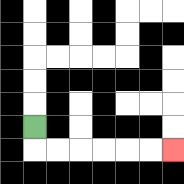{'start': '[1, 5]', 'end': '[7, 6]', 'path_directions': 'D,R,R,R,R,R,R', 'path_coordinates': '[[1, 5], [1, 6], [2, 6], [3, 6], [4, 6], [5, 6], [6, 6], [7, 6]]'}